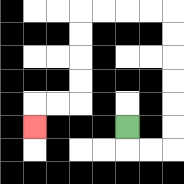{'start': '[5, 5]', 'end': '[1, 5]', 'path_directions': 'D,R,R,U,U,U,U,U,U,L,L,L,L,D,D,D,D,L,L,D', 'path_coordinates': '[[5, 5], [5, 6], [6, 6], [7, 6], [7, 5], [7, 4], [7, 3], [7, 2], [7, 1], [7, 0], [6, 0], [5, 0], [4, 0], [3, 0], [3, 1], [3, 2], [3, 3], [3, 4], [2, 4], [1, 4], [1, 5]]'}